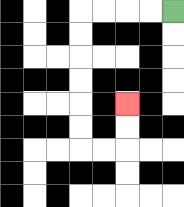{'start': '[7, 0]', 'end': '[5, 4]', 'path_directions': 'L,L,L,L,D,D,D,D,D,D,R,R,U,U', 'path_coordinates': '[[7, 0], [6, 0], [5, 0], [4, 0], [3, 0], [3, 1], [3, 2], [3, 3], [3, 4], [3, 5], [3, 6], [4, 6], [5, 6], [5, 5], [5, 4]]'}